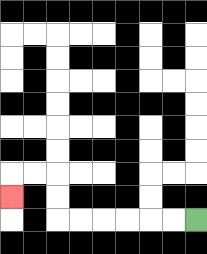{'start': '[8, 9]', 'end': '[0, 8]', 'path_directions': 'L,L,L,L,L,L,U,U,L,L,D', 'path_coordinates': '[[8, 9], [7, 9], [6, 9], [5, 9], [4, 9], [3, 9], [2, 9], [2, 8], [2, 7], [1, 7], [0, 7], [0, 8]]'}